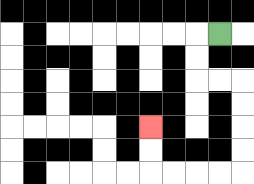{'start': '[9, 1]', 'end': '[6, 5]', 'path_directions': 'L,D,D,R,R,D,D,D,D,L,L,L,L,U,U', 'path_coordinates': '[[9, 1], [8, 1], [8, 2], [8, 3], [9, 3], [10, 3], [10, 4], [10, 5], [10, 6], [10, 7], [9, 7], [8, 7], [7, 7], [6, 7], [6, 6], [6, 5]]'}